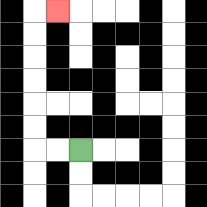{'start': '[3, 6]', 'end': '[2, 0]', 'path_directions': 'L,L,U,U,U,U,U,U,R', 'path_coordinates': '[[3, 6], [2, 6], [1, 6], [1, 5], [1, 4], [1, 3], [1, 2], [1, 1], [1, 0], [2, 0]]'}